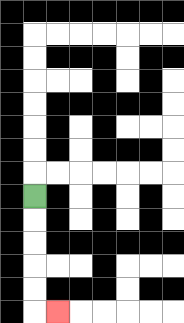{'start': '[1, 8]', 'end': '[2, 13]', 'path_directions': 'D,D,D,D,D,R', 'path_coordinates': '[[1, 8], [1, 9], [1, 10], [1, 11], [1, 12], [1, 13], [2, 13]]'}